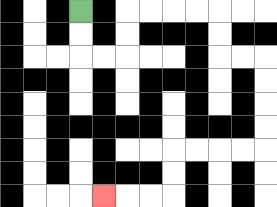{'start': '[3, 0]', 'end': '[4, 8]', 'path_directions': 'D,D,R,R,U,U,R,R,R,R,D,D,R,R,D,D,D,D,L,L,L,L,D,D,L,L,L', 'path_coordinates': '[[3, 0], [3, 1], [3, 2], [4, 2], [5, 2], [5, 1], [5, 0], [6, 0], [7, 0], [8, 0], [9, 0], [9, 1], [9, 2], [10, 2], [11, 2], [11, 3], [11, 4], [11, 5], [11, 6], [10, 6], [9, 6], [8, 6], [7, 6], [7, 7], [7, 8], [6, 8], [5, 8], [4, 8]]'}